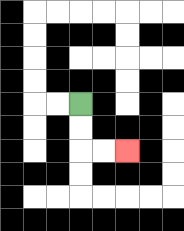{'start': '[3, 4]', 'end': '[5, 6]', 'path_directions': 'D,D,R,R', 'path_coordinates': '[[3, 4], [3, 5], [3, 6], [4, 6], [5, 6]]'}